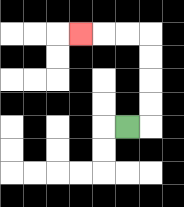{'start': '[5, 5]', 'end': '[3, 1]', 'path_directions': 'R,U,U,U,U,L,L,L', 'path_coordinates': '[[5, 5], [6, 5], [6, 4], [6, 3], [6, 2], [6, 1], [5, 1], [4, 1], [3, 1]]'}